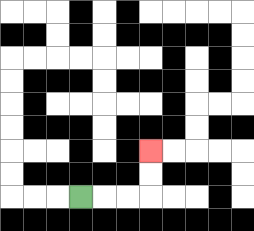{'start': '[3, 8]', 'end': '[6, 6]', 'path_directions': 'R,R,R,U,U', 'path_coordinates': '[[3, 8], [4, 8], [5, 8], [6, 8], [6, 7], [6, 6]]'}